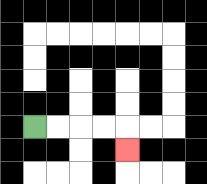{'start': '[1, 5]', 'end': '[5, 6]', 'path_directions': 'R,R,R,R,D', 'path_coordinates': '[[1, 5], [2, 5], [3, 5], [4, 5], [5, 5], [5, 6]]'}